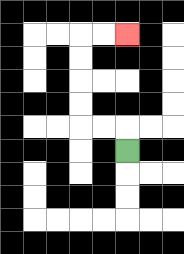{'start': '[5, 6]', 'end': '[5, 1]', 'path_directions': 'U,L,L,U,U,U,U,R,R', 'path_coordinates': '[[5, 6], [5, 5], [4, 5], [3, 5], [3, 4], [3, 3], [3, 2], [3, 1], [4, 1], [5, 1]]'}